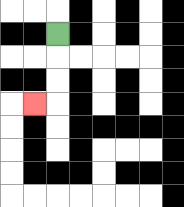{'start': '[2, 1]', 'end': '[1, 4]', 'path_directions': 'D,D,D,L', 'path_coordinates': '[[2, 1], [2, 2], [2, 3], [2, 4], [1, 4]]'}